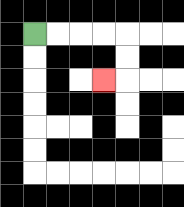{'start': '[1, 1]', 'end': '[4, 3]', 'path_directions': 'R,R,R,R,D,D,L', 'path_coordinates': '[[1, 1], [2, 1], [3, 1], [4, 1], [5, 1], [5, 2], [5, 3], [4, 3]]'}